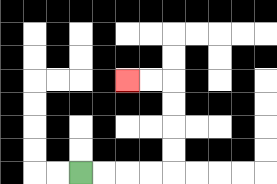{'start': '[3, 7]', 'end': '[5, 3]', 'path_directions': 'R,R,R,R,U,U,U,U,L,L', 'path_coordinates': '[[3, 7], [4, 7], [5, 7], [6, 7], [7, 7], [7, 6], [7, 5], [7, 4], [7, 3], [6, 3], [5, 3]]'}